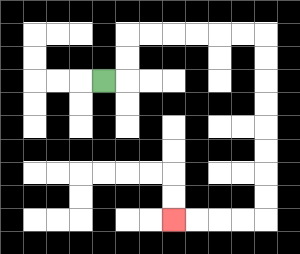{'start': '[4, 3]', 'end': '[7, 9]', 'path_directions': 'R,U,U,R,R,R,R,R,R,D,D,D,D,D,D,D,D,L,L,L,L', 'path_coordinates': '[[4, 3], [5, 3], [5, 2], [5, 1], [6, 1], [7, 1], [8, 1], [9, 1], [10, 1], [11, 1], [11, 2], [11, 3], [11, 4], [11, 5], [11, 6], [11, 7], [11, 8], [11, 9], [10, 9], [9, 9], [8, 9], [7, 9]]'}